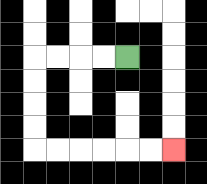{'start': '[5, 2]', 'end': '[7, 6]', 'path_directions': 'L,L,L,L,D,D,D,D,R,R,R,R,R,R', 'path_coordinates': '[[5, 2], [4, 2], [3, 2], [2, 2], [1, 2], [1, 3], [1, 4], [1, 5], [1, 6], [2, 6], [3, 6], [4, 6], [5, 6], [6, 6], [7, 6]]'}